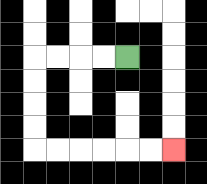{'start': '[5, 2]', 'end': '[7, 6]', 'path_directions': 'L,L,L,L,D,D,D,D,R,R,R,R,R,R', 'path_coordinates': '[[5, 2], [4, 2], [3, 2], [2, 2], [1, 2], [1, 3], [1, 4], [1, 5], [1, 6], [2, 6], [3, 6], [4, 6], [5, 6], [6, 6], [7, 6]]'}